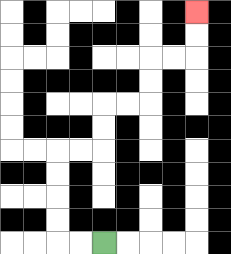{'start': '[4, 10]', 'end': '[8, 0]', 'path_directions': 'L,L,U,U,U,U,R,R,U,U,R,R,U,U,R,R,U,U', 'path_coordinates': '[[4, 10], [3, 10], [2, 10], [2, 9], [2, 8], [2, 7], [2, 6], [3, 6], [4, 6], [4, 5], [4, 4], [5, 4], [6, 4], [6, 3], [6, 2], [7, 2], [8, 2], [8, 1], [8, 0]]'}